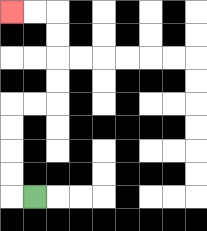{'start': '[1, 8]', 'end': '[0, 0]', 'path_directions': 'L,U,U,U,U,R,R,U,U,U,U,L,L', 'path_coordinates': '[[1, 8], [0, 8], [0, 7], [0, 6], [0, 5], [0, 4], [1, 4], [2, 4], [2, 3], [2, 2], [2, 1], [2, 0], [1, 0], [0, 0]]'}